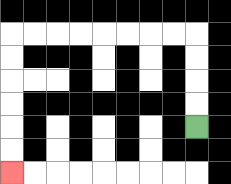{'start': '[8, 5]', 'end': '[0, 7]', 'path_directions': 'U,U,U,U,L,L,L,L,L,L,L,L,D,D,D,D,D,D', 'path_coordinates': '[[8, 5], [8, 4], [8, 3], [8, 2], [8, 1], [7, 1], [6, 1], [5, 1], [4, 1], [3, 1], [2, 1], [1, 1], [0, 1], [0, 2], [0, 3], [0, 4], [0, 5], [0, 6], [0, 7]]'}